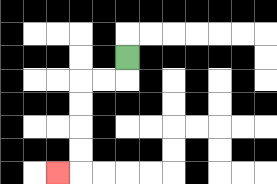{'start': '[5, 2]', 'end': '[2, 7]', 'path_directions': 'D,L,L,D,D,D,D,L', 'path_coordinates': '[[5, 2], [5, 3], [4, 3], [3, 3], [3, 4], [3, 5], [3, 6], [3, 7], [2, 7]]'}